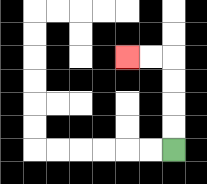{'start': '[7, 6]', 'end': '[5, 2]', 'path_directions': 'U,U,U,U,L,L', 'path_coordinates': '[[7, 6], [7, 5], [7, 4], [7, 3], [7, 2], [6, 2], [5, 2]]'}